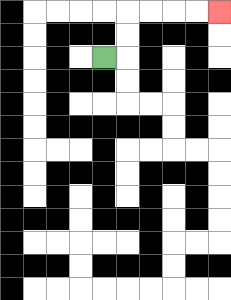{'start': '[4, 2]', 'end': '[9, 0]', 'path_directions': 'R,U,U,R,R,R,R', 'path_coordinates': '[[4, 2], [5, 2], [5, 1], [5, 0], [6, 0], [7, 0], [8, 0], [9, 0]]'}